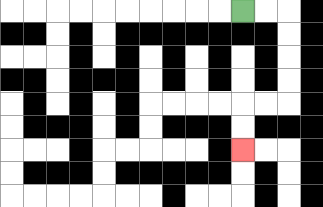{'start': '[10, 0]', 'end': '[10, 6]', 'path_directions': 'R,R,D,D,D,D,L,L,D,D', 'path_coordinates': '[[10, 0], [11, 0], [12, 0], [12, 1], [12, 2], [12, 3], [12, 4], [11, 4], [10, 4], [10, 5], [10, 6]]'}